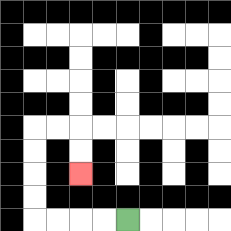{'start': '[5, 9]', 'end': '[3, 7]', 'path_directions': 'L,L,L,L,U,U,U,U,R,R,D,D', 'path_coordinates': '[[5, 9], [4, 9], [3, 9], [2, 9], [1, 9], [1, 8], [1, 7], [1, 6], [1, 5], [2, 5], [3, 5], [3, 6], [3, 7]]'}